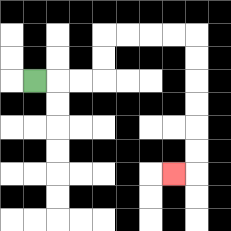{'start': '[1, 3]', 'end': '[7, 7]', 'path_directions': 'R,R,R,U,U,R,R,R,R,D,D,D,D,D,D,L', 'path_coordinates': '[[1, 3], [2, 3], [3, 3], [4, 3], [4, 2], [4, 1], [5, 1], [6, 1], [7, 1], [8, 1], [8, 2], [8, 3], [8, 4], [8, 5], [8, 6], [8, 7], [7, 7]]'}